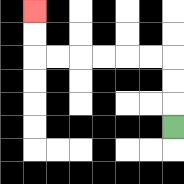{'start': '[7, 5]', 'end': '[1, 0]', 'path_directions': 'U,U,U,L,L,L,L,L,L,U,U', 'path_coordinates': '[[7, 5], [7, 4], [7, 3], [7, 2], [6, 2], [5, 2], [4, 2], [3, 2], [2, 2], [1, 2], [1, 1], [1, 0]]'}